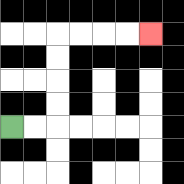{'start': '[0, 5]', 'end': '[6, 1]', 'path_directions': 'R,R,U,U,U,U,R,R,R,R', 'path_coordinates': '[[0, 5], [1, 5], [2, 5], [2, 4], [2, 3], [2, 2], [2, 1], [3, 1], [4, 1], [5, 1], [6, 1]]'}